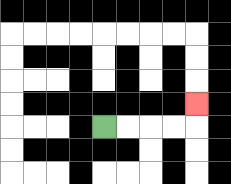{'start': '[4, 5]', 'end': '[8, 4]', 'path_directions': 'R,R,R,R,U', 'path_coordinates': '[[4, 5], [5, 5], [6, 5], [7, 5], [8, 5], [8, 4]]'}